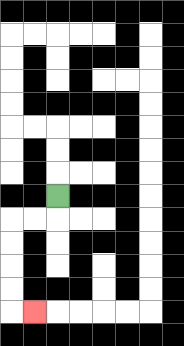{'start': '[2, 8]', 'end': '[1, 13]', 'path_directions': 'D,L,L,D,D,D,D,R', 'path_coordinates': '[[2, 8], [2, 9], [1, 9], [0, 9], [0, 10], [0, 11], [0, 12], [0, 13], [1, 13]]'}